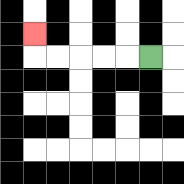{'start': '[6, 2]', 'end': '[1, 1]', 'path_directions': 'L,L,L,L,L,U', 'path_coordinates': '[[6, 2], [5, 2], [4, 2], [3, 2], [2, 2], [1, 2], [1, 1]]'}